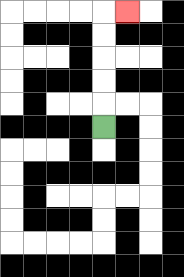{'start': '[4, 5]', 'end': '[5, 0]', 'path_directions': 'U,U,U,U,U,R', 'path_coordinates': '[[4, 5], [4, 4], [4, 3], [4, 2], [4, 1], [4, 0], [5, 0]]'}